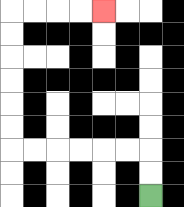{'start': '[6, 8]', 'end': '[4, 0]', 'path_directions': 'U,U,L,L,L,L,L,L,U,U,U,U,U,U,R,R,R,R', 'path_coordinates': '[[6, 8], [6, 7], [6, 6], [5, 6], [4, 6], [3, 6], [2, 6], [1, 6], [0, 6], [0, 5], [0, 4], [0, 3], [0, 2], [0, 1], [0, 0], [1, 0], [2, 0], [3, 0], [4, 0]]'}